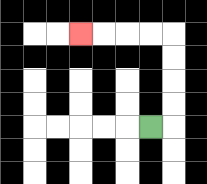{'start': '[6, 5]', 'end': '[3, 1]', 'path_directions': 'R,U,U,U,U,L,L,L,L', 'path_coordinates': '[[6, 5], [7, 5], [7, 4], [7, 3], [7, 2], [7, 1], [6, 1], [5, 1], [4, 1], [3, 1]]'}